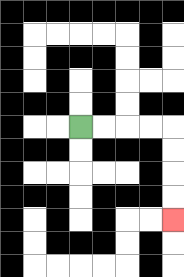{'start': '[3, 5]', 'end': '[7, 9]', 'path_directions': 'R,R,R,R,D,D,D,D', 'path_coordinates': '[[3, 5], [4, 5], [5, 5], [6, 5], [7, 5], [7, 6], [7, 7], [7, 8], [7, 9]]'}